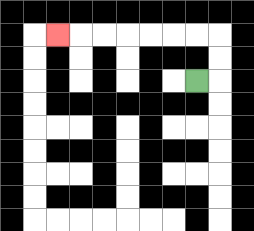{'start': '[8, 3]', 'end': '[2, 1]', 'path_directions': 'R,U,U,L,L,L,L,L,L,L', 'path_coordinates': '[[8, 3], [9, 3], [9, 2], [9, 1], [8, 1], [7, 1], [6, 1], [5, 1], [4, 1], [3, 1], [2, 1]]'}